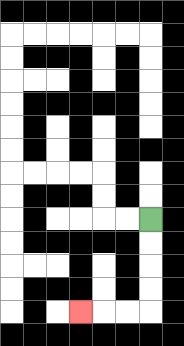{'start': '[6, 9]', 'end': '[3, 13]', 'path_directions': 'D,D,D,D,L,L,L', 'path_coordinates': '[[6, 9], [6, 10], [6, 11], [6, 12], [6, 13], [5, 13], [4, 13], [3, 13]]'}